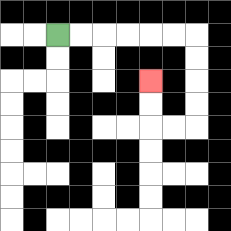{'start': '[2, 1]', 'end': '[6, 3]', 'path_directions': 'R,R,R,R,R,R,D,D,D,D,L,L,U,U', 'path_coordinates': '[[2, 1], [3, 1], [4, 1], [5, 1], [6, 1], [7, 1], [8, 1], [8, 2], [8, 3], [8, 4], [8, 5], [7, 5], [6, 5], [6, 4], [6, 3]]'}